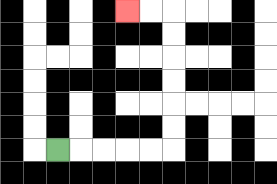{'start': '[2, 6]', 'end': '[5, 0]', 'path_directions': 'R,R,R,R,R,U,U,U,U,U,U,L,L', 'path_coordinates': '[[2, 6], [3, 6], [4, 6], [5, 6], [6, 6], [7, 6], [7, 5], [7, 4], [7, 3], [7, 2], [7, 1], [7, 0], [6, 0], [5, 0]]'}